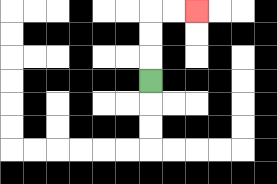{'start': '[6, 3]', 'end': '[8, 0]', 'path_directions': 'U,U,U,R,R', 'path_coordinates': '[[6, 3], [6, 2], [6, 1], [6, 0], [7, 0], [8, 0]]'}